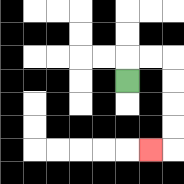{'start': '[5, 3]', 'end': '[6, 6]', 'path_directions': 'U,R,R,D,D,D,D,L', 'path_coordinates': '[[5, 3], [5, 2], [6, 2], [7, 2], [7, 3], [7, 4], [7, 5], [7, 6], [6, 6]]'}